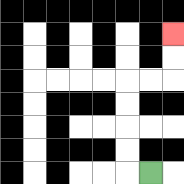{'start': '[6, 7]', 'end': '[7, 1]', 'path_directions': 'L,U,U,U,U,R,R,U,U', 'path_coordinates': '[[6, 7], [5, 7], [5, 6], [5, 5], [5, 4], [5, 3], [6, 3], [7, 3], [7, 2], [7, 1]]'}